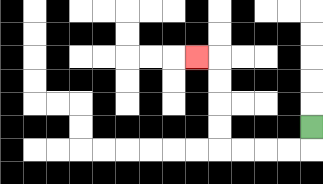{'start': '[13, 5]', 'end': '[8, 2]', 'path_directions': 'D,L,L,L,L,U,U,U,U,L', 'path_coordinates': '[[13, 5], [13, 6], [12, 6], [11, 6], [10, 6], [9, 6], [9, 5], [9, 4], [9, 3], [9, 2], [8, 2]]'}